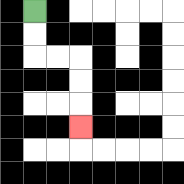{'start': '[1, 0]', 'end': '[3, 5]', 'path_directions': 'D,D,R,R,D,D,D', 'path_coordinates': '[[1, 0], [1, 1], [1, 2], [2, 2], [3, 2], [3, 3], [3, 4], [3, 5]]'}